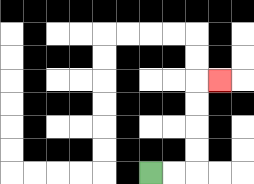{'start': '[6, 7]', 'end': '[9, 3]', 'path_directions': 'R,R,U,U,U,U,R', 'path_coordinates': '[[6, 7], [7, 7], [8, 7], [8, 6], [8, 5], [8, 4], [8, 3], [9, 3]]'}